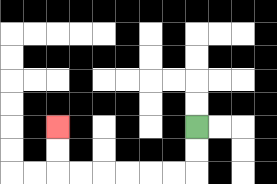{'start': '[8, 5]', 'end': '[2, 5]', 'path_directions': 'D,D,L,L,L,L,L,L,U,U', 'path_coordinates': '[[8, 5], [8, 6], [8, 7], [7, 7], [6, 7], [5, 7], [4, 7], [3, 7], [2, 7], [2, 6], [2, 5]]'}